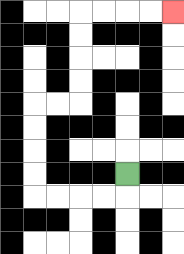{'start': '[5, 7]', 'end': '[7, 0]', 'path_directions': 'D,L,L,L,L,U,U,U,U,R,R,U,U,U,U,R,R,R,R', 'path_coordinates': '[[5, 7], [5, 8], [4, 8], [3, 8], [2, 8], [1, 8], [1, 7], [1, 6], [1, 5], [1, 4], [2, 4], [3, 4], [3, 3], [3, 2], [3, 1], [3, 0], [4, 0], [5, 0], [6, 0], [7, 0]]'}